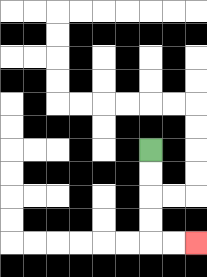{'start': '[6, 6]', 'end': '[8, 10]', 'path_directions': 'D,D,D,D,R,R', 'path_coordinates': '[[6, 6], [6, 7], [6, 8], [6, 9], [6, 10], [7, 10], [8, 10]]'}